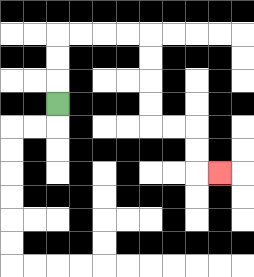{'start': '[2, 4]', 'end': '[9, 7]', 'path_directions': 'U,U,U,R,R,R,R,D,D,D,D,R,R,D,D,R', 'path_coordinates': '[[2, 4], [2, 3], [2, 2], [2, 1], [3, 1], [4, 1], [5, 1], [6, 1], [6, 2], [6, 3], [6, 4], [6, 5], [7, 5], [8, 5], [8, 6], [8, 7], [9, 7]]'}